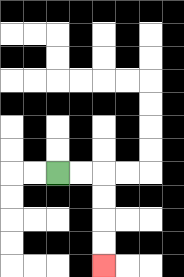{'start': '[2, 7]', 'end': '[4, 11]', 'path_directions': 'R,R,D,D,D,D', 'path_coordinates': '[[2, 7], [3, 7], [4, 7], [4, 8], [4, 9], [4, 10], [4, 11]]'}